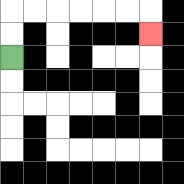{'start': '[0, 2]', 'end': '[6, 1]', 'path_directions': 'U,U,R,R,R,R,R,R,D', 'path_coordinates': '[[0, 2], [0, 1], [0, 0], [1, 0], [2, 0], [3, 0], [4, 0], [5, 0], [6, 0], [6, 1]]'}